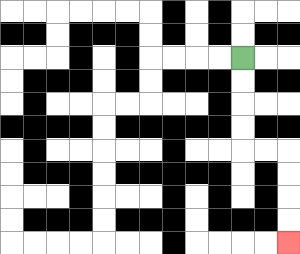{'start': '[10, 2]', 'end': '[12, 10]', 'path_directions': 'D,D,D,D,R,R,D,D,D,D', 'path_coordinates': '[[10, 2], [10, 3], [10, 4], [10, 5], [10, 6], [11, 6], [12, 6], [12, 7], [12, 8], [12, 9], [12, 10]]'}